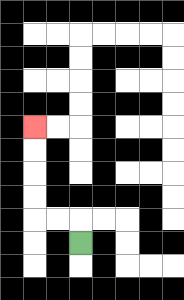{'start': '[3, 10]', 'end': '[1, 5]', 'path_directions': 'U,L,L,U,U,U,U', 'path_coordinates': '[[3, 10], [3, 9], [2, 9], [1, 9], [1, 8], [1, 7], [1, 6], [1, 5]]'}